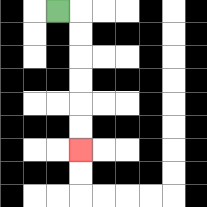{'start': '[2, 0]', 'end': '[3, 6]', 'path_directions': 'R,D,D,D,D,D,D', 'path_coordinates': '[[2, 0], [3, 0], [3, 1], [3, 2], [3, 3], [3, 4], [3, 5], [3, 6]]'}